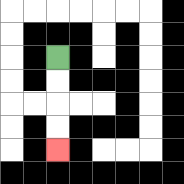{'start': '[2, 2]', 'end': '[2, 6]', 'path_directions': 'D,D,D,D', 'path_coordinates': '[[2, 2], [2, 3], [2, 4], [2, 5], [2, 6]]'}